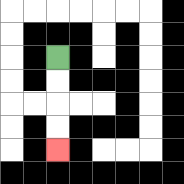{'start': '[2, 2]', 'end': '[2, 6]', 'path_directions': 'D,D,D,D', 'path_coordinates': '[[2, 2], [2, 3], [2, 4], [2, 5], [2, 6]]'}